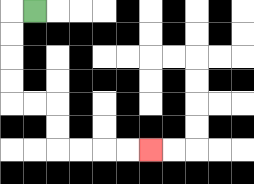{'start': '[1, 0]', 'end': '[6, 6]', 'path_directions': 'L,D,D,D,D,R,R,D,D,R,R,R,R', 'path_coordinates': '[[1, 0], [0, 0], [0, 1], [0, 2], [0, 3], [0, 4], [1, 4], [2, 4], [2, 5], [2, 6], [3, 6], [4, 6], [5, 6], [6, 6]]'}